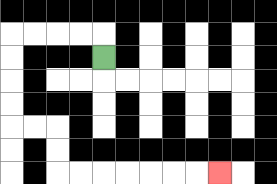{'start': '[4, 2]', 'end': '[9, 7]', 'path_directions': 'U,L,L,L,L,D,D,D,D,R,R,D,D,R,R,R,R,R,R,R', 'path_coordinates': '[[4, 2], [4, 1], [3, 1], [2, 1], [1, 1], [0, 1], [0, 2], [0, 3], [0, 4], [0, 5], [1, 5], [2, 5], [2, 6], [2, 7], [3, 7], [4, 7], [5, 7], [6, 7], [7, 7], [8, 7], [9, 7]]'}